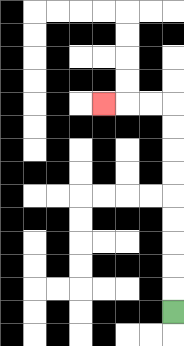{'start': '[7, 13]', 'end': '[4, 4]', 'path_directions': 'U,U,U,U,U,U,U,U,U,L,L,L', 'path_coordinates': '[[7, 13], [7, 12], [7, 11], [7, 10], [7, 9], [7, 8], [7, 7], [7, 6], [7, 5], [7, 4], [6, 4], [5, 4], [4, 4]]'}